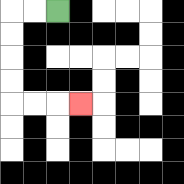{'start': '[2, 0]', 'end': '[3, 4]', 'path_directions': 'L,L,D,D,D,D,R,R,R', 'path_coordinates': '[[2, 0], [1, 0], [0, 0], [0, 1], [0, 2], [0, 3], [0, 4], [1, 4], [2, 4], [3, 4]]'}